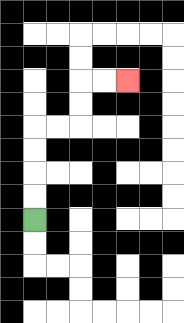{'start': '[1, 9]', 'end': '[5, 3]', 'path_directions': 'U,U,U,U,R,R,U,U,R,R', 'path_coordinates': '[[1, 9], [1, 8], [1, 7], [1, 6], [1, 5], [2, 5], [3, 5], [3, 4], [3, 3], [4, 3], [5, 3]]'}